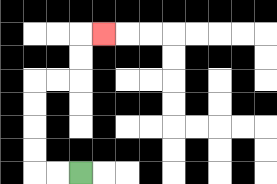{'start': '[3, 7]', 'end': '[4, 1]', 'path_directions': 'L,L,U,U,U,U,R,R,U,U,R', 'path_coordinates': '[[3, 7], [2, 7], [1, 7], [1, 6], [1, 5], [1, 4], [1, 3], [2, 3], [3, 3], [3, 2], [3, 1], [4, 1]]'}